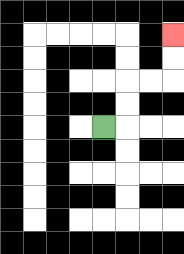{'start': '[4, 5]', 'end': '[7, 1]', 'path_directions': 'R,U,U,R,R,U,U', 'path_coordinates': '[[4, 5], [5, 5], [5, 4], [5, 3], [6, 3], [7, 3], [7, 2], [7, 1]]'}